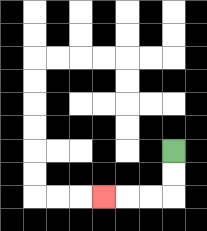{'start': '[7, 6]', 'end': '[4, 8]', 'path_directions': 'D,D,L,L,L', 'path_coordinates': '[[7, 6], [7, 7], [7, 8], [6, 8], [5, 8], [4, 8]]'}